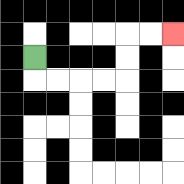{'start': '[1, 2]', 'end': '[7, 1]', 'path_directions': 'D,R,R,R,R,U,U,R,R', 'path_coordinates': '[[1, 2], [1, 3], [2, 3], [3, 3], [4, 3], [5, 3], [5, 2], [5, 1], [6, 1], [7, 1]]'}